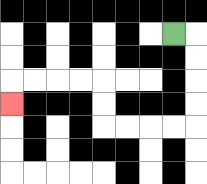{'start': '[7, 1]', 'end': '[0, 4]', 'path_directions': 'R,D,D,D,D,L,L,L,L,U,U,L,L,L,L,D', 'path_coordinates': '[[7, 1], [8, 1], [8, 2], [8, 3], [8, 4], [8, 5], [7, 5], [6, 5], [5, 5], [4, 5], [4, 4], [4, 3], [3, 3], [2, 3], [1, 3], [0, 3], [0, 4]]'}